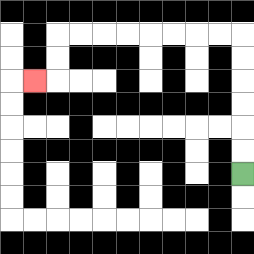{'start': '[10, 7]', 'end': '[1, 3]', 'path_directions': 'U,U,U,U,U,U,L,L,L,L,L,L,L,L,D,D,L', 'path_coordinates': '[[10, 7], [10, 6], [10, 5], [10, 4], [10, 3], [10, 2], [10, 1], [9, 1], [8, 1], [7, 1], [6, 1], [5, 1], [4, 1], [3, 1], [2, 1], [2, 2], [2, 3], [1, 3]]'}